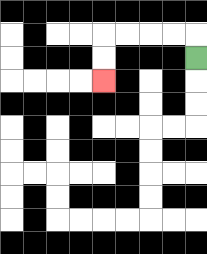{'start': '[8, 2]', 'end': '[4, 3]', 'path_directions': 'U,L,L,L,L,D,D', 'path_coordinates': '[[8, 2], [8, 1], [7, 1], [6, 1], [5, 1], [4, 1], [4, 2], [4, 3]]'}